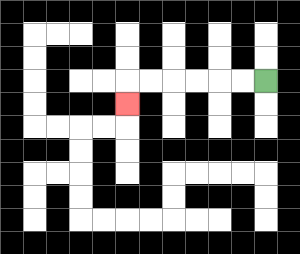{'start': '[11, 3]', 'end': '[5, 4]', 'path_directions': 'L,L,L,L,L,L,D', 'path_coordinates': '[[11, 3], [10, 3], [9, 3], [8, 3], [7, 3], [6, 3], [5, 3], [5, 4]]'}